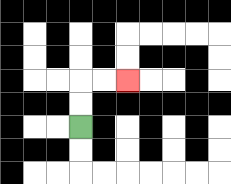{'start': '[3, 5]', 'end': '[5, 3]', 'path_directions': 'U,U,R,R', 'path_coordinates': '[[3, 5], [3, 4], [3, 3], [4, 3], [5, 3]]'}